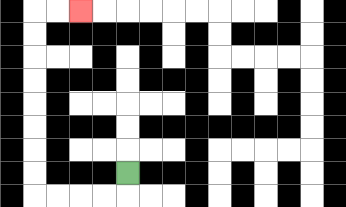{'start': '[5, 7]', 'end': '[3, 0]', 'path_directions': 'D,L,L,L,L,U,U,U,U,U,U,U,U,R,R', 'path_coordinates': '[[5, 7], [5, 8], [4, 8], [3, 8], [2, 8], [1, 8], [1, 7], [1, 6], [1, 5], [1, 4], [1, 3], [1, 2], [1, 1], [1, 0], [2, 0], [3, 0]]'}